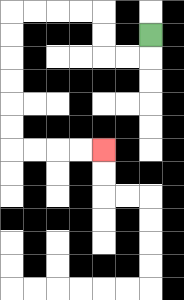{'start': '[6, 1]', 'end': '[4, 6]', 'path_directions': 'D,L,L,U,U,L,L,L,L,D,D,D,D,D,D,R,R,R,R', 'path_coordinates': '[[6, 1], [6, 2], [5, 2], [4, 2], [4, 1], [4, 0], [3, 0], [2, 0], [1, 0], [0, 0], [0, 1], [0, 2], [0, 3], [0, 4], [0, 5], [0, 6], [1, 6], [2, 6], [3, 6], [4, 6]]'}